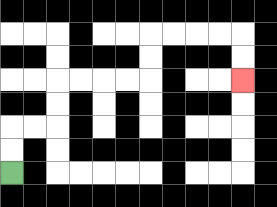{'start': '[0, 7]', 'end': '[10, 3]', 'path_directions': 'U,U,R,R,U,U,R,R,R,R,U,U,R,R,R,R,D,D', 'path_coordinates': '[[0, 7], [0, 6], [0, 5], [1, 5], [2, 5], [2, 4], [2, 3], [3, 3], [4, 3], [5, 3], [6, 3], [6, 2], [6, 1], [7, 1], [8, 1], [9, 1], [10, 1], [10, 2], [10, 3]]'}